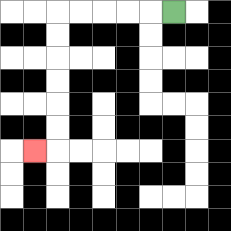{'start': '[7, 0]', 'end': '[1, 6]', 'path_directions': 'L,L,L,L,L,D,D,D,D,D,D,L', 'path_coordinates': '[[7, 0], [6, 0], [5, 0], [4, 0], [3, 0], [2, 0], [2, 1], [2, 2], [2, 3], [2, 4], [2, 5], [2, 6], [1, 6]]'}